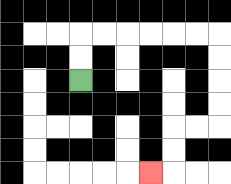{'start': '[3, 3]', 'end': '[6, 7]', 'path_directions': 'U,U,R,R,R,R,R,R,D,D,D,D,L,L,D,D,L', 'path_coordinates': '[[3, 3], [3, 2], [3, 1], [4, 1], [5, 1], [6, 1], [7, 1], [8, 1], [9, 1], [9, 2], [9, 3], [9, 4], [9, 5], [8, 5], [7, 5], [7, 6], [7, 7], [6, 7]]'}